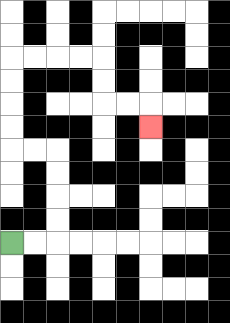{'start': '[0, 10]', 'end': '[6, 5]', 'path_directions': 'R,R,U,U,U,U,L,L,U,U,U,U,R,R,R,R,D,D,R,R,D', 'path_coordinates': '[[0, 10], [1, 10], [2, 10], [2, 9], [2, 8], [2, 7], [2, 6], [1, 6], [0, 6], [0, 5], [0, 4], [0, 3], [0, 2], [1, 2], [2, 2], [3, 2], [4, 2], [4, 3], [4, 4], [5, 4], [6, 4], [6, 5]]'}